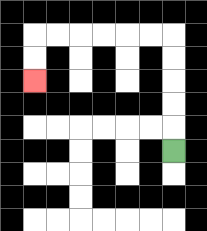{'start': '[7, 6]', 'end': '[1, 3]', 'path_directions': 'U,U,U,U,U,L,L,L,L,L,L,D,D', 'path_coordinates': '[[7, 6], [7, 5], [7, 4], [7, 3], [7, 2], [7, 1], [6, 1], [5, 1], [4, 1], [3, 1], [2, 1], [1, 1], [1, 2], [1, 3]]'}